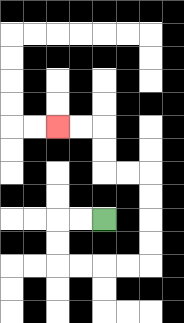{'start': '[4, 9]', 'end': '[2, 5]', 'path_directions': 'L,L,D,D,R,R,R,R,U,U,U,U,L,L,U,U,L,L', 'path_coordinates': '[[4, 9], [3, 9], [2, 9], [2, 10], [2, 11], [3, 11], [4, 11], [5, 11], [6, 11], [6, 10], [6, 9], [6, 8], [6, 7], [5, 7], [4, 7], [4, 6], [4, 5], [3, 5], [2, 5]]'}